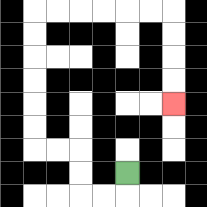{'start': '[5, 7]', 'end': '[7, 4]', 'path_directions': 'D,L,L,U,U,L,L,U,U,U,U,U,U,R,R,R,R,R,R,D,D,D,D', 'path_coordinates': '[[5, 7], [5, 8], [4, 8], [3, 8], [3, 7], [3, 6], [2, 6], [1, 6], [1, 5], [1, 4], [1, 3], [1, 2], [1, 1], [1, 0], [2, 0], [3, 0], [4, 0], [5, 0], [6, 0], [7, 0], [7, 1], [7, 2], [7, 3], [7, 4]]'}